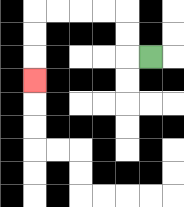{'start': '[6, 2]', 'end': '[1, 3]', 'path_directions': 'L,U,U,L,L,L,L,D,D,D', 'path_coordinates': '[[6, 2], [5, 2], [5, 1], [5, 0], [4, 0], [3, 0], [2, 0], [1, 0], [1, 1], [1, 2], [1, 3]]'}